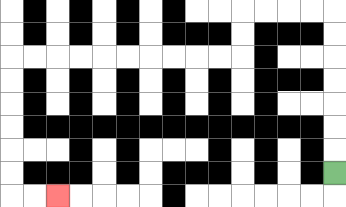{'start': '[14, 7]', 'end': '[2, 8]', 'path_directions': 'U,U,U,U,U,U,U,L,L,L,L,D,D,L,L,L,L,L,L,L,L,L,L,D,D,D,D,D,D,R,R', 'path_coordinates': '[[14, 7], [14, 6], [14, 5], [14, 4], [14, 3], [14, 2], [14, 1], [14, 0], [13, 0], [12, 0], [11, 0], [10, 0], [10, 1], [10, 2], [9, 2], [8, 2], [7, 2], [6, 2], [5, 2], [4, 2], [3, 2], [2, 2], [1, 2], [0, 2], [0, 3], [0, 4], [0, 5], [0, 6], [0, 7], [0, 8], [1, 8], [2, 8]]'}